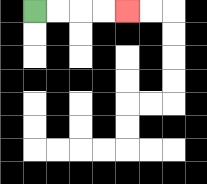{'start': '[1, 0]', 'end': '[5, 0]', 'path_directions': 'R,R,R,R', 'path_coordinates': '[[1, 0], [2, 0], [3, 0], [4, 0], [5, 0]]'}